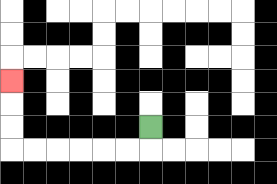{'start': '[6, 5]', 'end': '[0, 3]', 'path_directions': 'D,L,L,L,L,L,L,U,U,U', 'path_coordinates': '[[6, 5], [6, 6], [5, 6], [4, 6], [3, 6], [2, 6], [1, 6], [0, 6], [0, 5], [0, 4], [0, 3]]'}